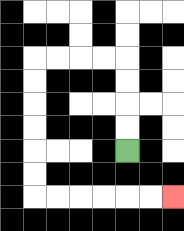{'start': '[5, 6]', 'end': '[7, 8]', 'path_directions': 'U,U,U,U,L,L,L,L,D,D,D,D,D,D,R,R,R,R,R,R', 'path_coordinates': '[[5, 6], [5, 5], [5, 4], [5, 3], [5, 2], [4, 2], [3, 2], [2, 2], [1, 2], [1, 3], [1, 4], [1, 5], [1, 6], [1, 7], [1, 8], [2, 8], [3, 8], [4, 8], [5, 8], [6, 8], [7, 8]]'}